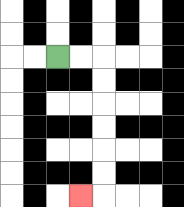{'start': '[2, 2]', 'end': '[3, 8]', 'path_directions': 'R,R,D,D,D,D,D,D,L', 'path_coordinates': '[[2, 2], [3, 2], [4, 2], [4, 3], [4, 4], [4, 5], [4, 6], [4, 7], [4, 8], [3, 8]]'}